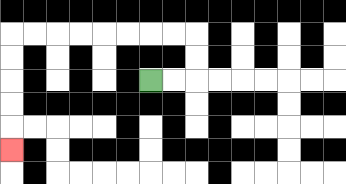{'start': '[6, 3]', 'end': '[0, 6]', 'path_directions': 'R,R,U,U,L,L,L,L,L,L,L,L,D,D,D,D,D', 'path_coordinates': '[[6, 3], [7, 3], [8, 3], [8, 2], [8, 1], [7, 1], [6, 1], [5, 1], [4, 1], [3, 1], [2, 1], [1, 1], [0, 1], [0, 2], [0, 3], [0, 4], [0, 5], [0, 6]]'}